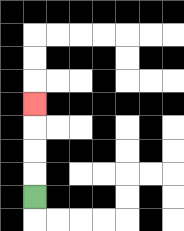{'start': '[1, 8]', 'end': '[1, 4]', 'path_directions': 'U,U,U,U', 'path_coordinates': '[[1, 8], [1, 7], [1, 6], [1, 5], [1, 4]]'}